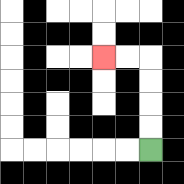{'start': '[6, 6]', 'end': '[4, 2]', 'path_directions': 'U,U,U,U,L,L', 'path_coordinates': '[[6, 6], [6, 5], [6, 4], [6, 3], [6, 2], [5, 2], [4, 2]]'}